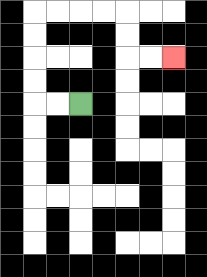{'start': '[3, 4]', 'end': '[7, 2]', 'path_directions': 'L,L,U,U,U,U,R,R,R,R,D,D,R,R', 'path_coordinates': '[[3, 4], [2, 4], [1, 4], [1, 3], [1, 2], [1, 1], [1, 0], [2, 0], [3, 0], [4, 0], [5, 0], [5, 1], [5, 2], [6, 2], [7, 2]]'}